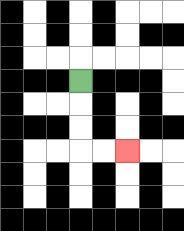{'start': '[3, 3]', 'end': '[5, 6]', 'path_directions': 'D,D,D,R,R', 'path_coordinates': '[[3, 3], [3, 4], [3, 5], [3, 6], [4, 6], [5, 6]]'}